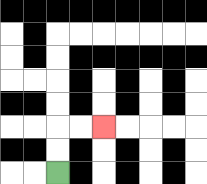{'start': '[2, 7]', 'end': '[4, 5]', 'path_directions': 'U,U,R,R', 'path_coordinates': '[[2, 7], [2, 6], [2, 5], [3, 5], [4, 5]]'}